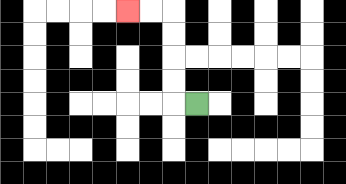{'start': '[8, 4]', 'end': '[5, 0]', 'path_directions': 'L,U,U,U,U,L,L', 'path_coordinates': '[[8, 4], [7, 4], [7, 3], [7, 2], [7, 1], [7, 0], [6, 0], [5, 0]]'}